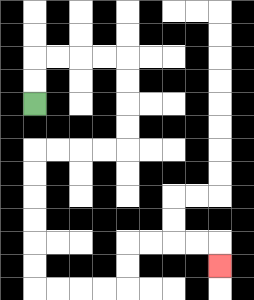{'start': '[1, 4]', 'end': '[9, 11]', 'path_directions': 'U,U,R,R,R,R,D,D,D,D,L,L,L,L,D,D,D,D,D,D,R,R,R,R,U,U,R,R,R,R,D', 'path_coordinates': '[[1, 4], [1, 3], [1, 2], [2, 2], [3, 2], [4, 2], [5, 2], [5, 3], [5, 4], [5, 5], [5, 6], [4, 6], [3, 6], [2, 6], [1, 6], [1, 7], [1, 8], [1, 9], [1, 10], [1, 11], [1, 12], [2, 12], [3, 12], [4, 12], [5, 12], [5, 11], [5, 10], [6, 10], [7, 10], [8, 10], [9, 10], [9, 11]]'}